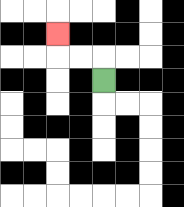{'start': '[4, 3]', 'end': '[2, 1]', 'path_directions': 'U,L,L,U', 'path_coordinates': '[[4, 3], [4, 2], [3, 2], [2, 2], [2, 1]]'}